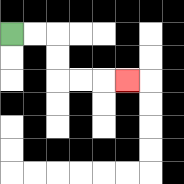{'start': '[0, 1]', 'end': '[5, 3]', 'path_directions': 'R,R,D,D,R,R,R', 'path_coordinates': '[[0, 1], [1, 1], [2, 1], [2, 2], [2, 3], [3, 3], [4, 3], [5, 3]]'}